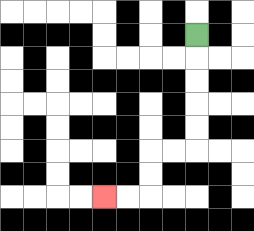{'start': '[8, 1]', 'end': '[4, 8]', 'path_directions': 'D,D,D,D,D,L,L,D,D,L,L', 'path_coordinates': '[[8, 1], [8, 2], [8, 3], [8, 4], [8, 5], [8, 6], [7, 6], [6, 6], [6, 7], [6, 8], [5, 8], [4, 8]]'}